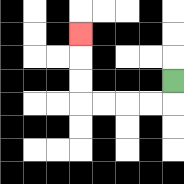{'start': '[7, 3]', 'end': '[3, 1]', 'path_directions': 'D,L,L,L,L,U,U,U', 'path_coordinates': '[[7, 3], [7, 4], [6, 4], [5, 4], [4, 4], [3, 4], [3, 3], [3, 2], [3, 1]]'}